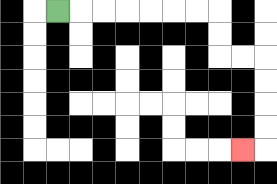{'start': '[2, 0]', 'end': '[10, 6]', 'path_directions': 'R,R,R,R,R,R,R,D,D,R,R,D,D,D,D,L', 'path_coordinates': '[[2, 0], [3, 0], [4, 0], [5, 0], [6, 0], [7, 0], [8, 0], [9, 0], [9, 1], [9, 2], [10, 2], [11, 2], [11, 3], [11, 4], [11, 5], [11, 6], [10, 6]]'}